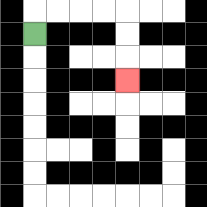{'start': '[1, 1]', 'end': '[5, 3]', 'path_directions': 'U,R,R,R,R,D,D,D', 'path_coordinates': '[[1, 1], [1, 0], [2, 0], [3, 0], [4, 0], [5, 0], [5, 1], [5, 2], [5, 3]]'}